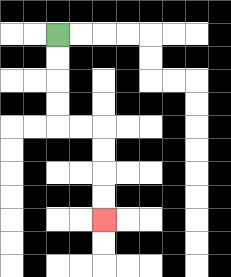{'start': '[2, 1]', 'end': '[4, 9]', 'path_directions': 'D,D,D,D,R,R,D,D,D,D', 'path_coordinates': '[[2, 1], [2, 2], [2, 3], [2, 4], [2, 5], [3, 5], [4, 5], [4, 6], [4, 7], [4, 8], [4, 9]]'}